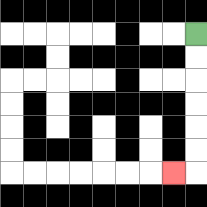{'start': '[8, 1]', 'end': '[7, 7]', 'path_directions': 'D,D,D,D,D,D,L', 'path_coordinates': '[[8, 1], [8, 2], [8, 3], [8, 4], [8, 5], [8, 6], [8, 7], [7, 7]]'}